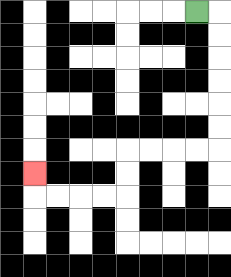{'start': '[8, 0]', 'end': '[1, 7]', 'path_directions': 'R,D,D,D,D,D,D,L,L,L,L,D,D,L,L,L,L,U', 'path_coordinates': '[[8, 0], [9, 0], [9, 1], [9, 2], [9, 3], [9, 4], [9, 5], [9, 6], [8, 6], [7, 6], [6, 6], [5, 6], [5, 7], [5, 8], [4, 8], [3, 8], [2, 8], [1, 8], [1, 7]]'}